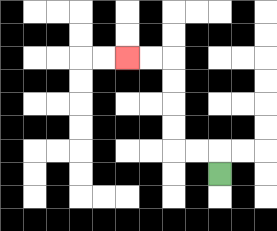{'start': '[9, 7]', 'end': '[5, 2]', 'path_directions': 'U,L,L,U,U,U,U,L,L', 'path_coordinates': '[[9, 7], [9, 6], [8, 6], [7, 6], [7, 5], [7, 4], [7, 3], [7, 2], [6, 2], [5, 2]]'}